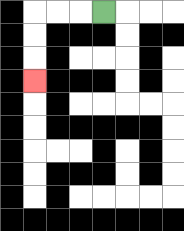{'start': '[4, 0]', 'end': '[1, 3]', 'path_directions': 'L,L,L,D,D,D', 'path_coordinates': '[[4, 0], [3, 0], [2, 0], [1, 0], [1, 1], [1, 2], [1, 3]]'}